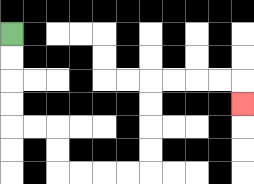{'start': '[0, 1]', 'end': '[10, 4]', 'path_directions': 'D,D,D,D,R,R,D,D,R,R,R,R,U,U,U,U,R,R,R,R,D', 'path_coordinates': '[[0, 1], [0, 2], [0, 3], [0, 4], [0, 5], [1, 5], [2, 5], [2, 6], [2, 7], [3, 7], [4, 7], [5, 7], [6, 7], [6, 6], [6, 5], [6, 4], [6, 3], [7, 3], [8, 3], [9, 3], [10, 3], [10, 4]]'}